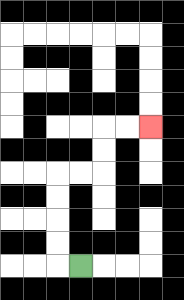{'start': '[3, 11]', 'end': '[6, 5]', 'path_directions': 'L,U,U,U,U,R,R,U,U,R,R', 'path_coordinates': '[[3, 11], [2, 11], [2, 10], [2, 9], [2, 8], [2, 7], [3, 7], [4, 7], [4, 6], [4, 5], [5, 5], [6, 5]]'}